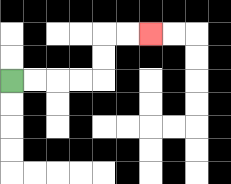{'start': '[0, 3]', 'end': '[6, 1]', 'path_directions': 'R,R,R,R,U,U,R,R', 'path_coordinates': '[[0, 3], [1, 3], [2, 3], [3, 3], [4, 3], [4, 2], [4, 1], [5, 1], [6, 1]]'}